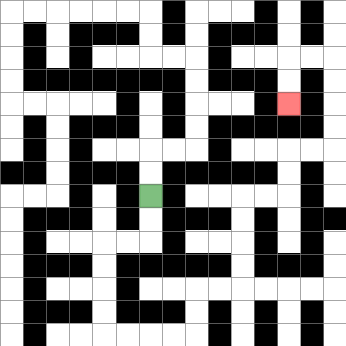{'start': '[6, 8]', 'end': '[12, 4]', 'path_directions': 'D,D,L,L,D,D,D,D,R,R,R,R,U,U,R,R,U,U,U,U,R,R,U,U,R,R,U,U,U,U,L,L,D,D', 'path_coordinates': '[[6, 8], [6, 9], [6, 10], [5, 10], [4, 10], [4, 11], [4, 12], [4, 13], [4, 14], [5, 14], [6, 14], [7, 14], [8, 14], [8, 13], [8, 12], [9, 12], [10, 12], [10, 11], [10, 10], [10, 9], [10, 8], [11, 8], [12, 8], [12, 7], [12, 6], [13, 6], [14, 6], [14, 5], [14, 4], [14, 3], [14, 2], [13, 2], [12, 2], [12, 3], [12, 4]]'}